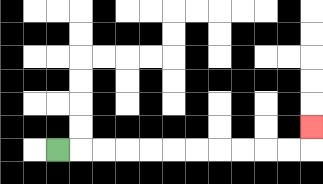{'start': '[2, 6]', 'end': '[13, 5]', 'path_directions': 'R,R,R,R,R,R,R,R,R,R,R,U', 'path_coordinates': '[[2, 6], [3, 6], [4, 6], [5, 6], [6, 6], [7, 6], [8, 6], [9, 6], [10, 6], [11, 6], [12, 6], [13, 6], [13, 5]]'}